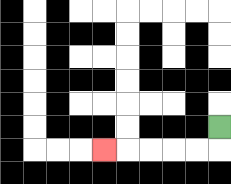{'start': '[9, 5]', 'end': '[4, 6]', 'path_directions': 'D,L,L,L,L,L', 'path_coordinates': '[[9, 5], [9, 6], [8, 6], [7, 6], [6, 6], [5, 6], [4, 6]]'}